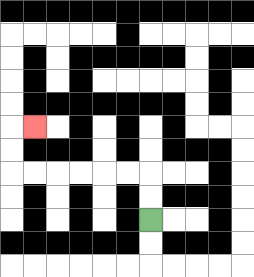{'start': '[6, 9]', 'end': '[1, 5]', 'path_directions': 'U,U,L,L,L,L,L,L,U,U,R', 'path_coordinates': '[[6, 9], [6, 8], [6, 7], [5, 7], [4, 7], [3, 7], [2, 7], [1, 7], [0, 7], [0, 6], [0, 5], [1, 5]]'}